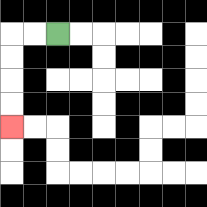{'start': '[2, 1]', 'end': '[0, 5]', 'path_directions': 'L,L,D,D,D,D', 'path_coordinates': '[[2, 1], [1, 1], [0, 1], [0, 2], [0, 3], [0, 4], [0, 5]]'}